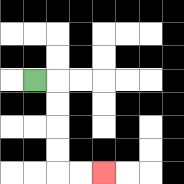{'start': '[1, 3]', 'end': '[4, 7]', 'path_directions': 'R,D,D,D,D,R,R', 'path_coordinates': '[[1, 3], [2, 3], [2, 4], [2, 5], [2, 6], [2, 7], [3, 7], [4, 7]]'}